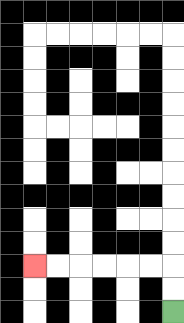{'start': '[7, 13]', 'end': '[1, 11]', 'path_directions': 'U,U,L,L,L,L,L,L', 'path_coordinates': '[[7, 13], [7, 12], [7, 11], [6, 11], [5, 11], [4, 11], [3, 11], [2, 11], [1, 11]]'}